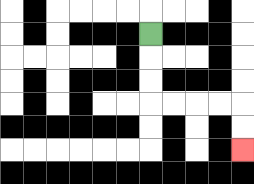{'start': '[6, 1]', 'end': '[10, 6]', 'path_directions': 'D,D,D,R,R,R,R,D,D', 'path_coordinates': '[[6, 1], [6, 2], [6, 3], [6, 4], [7, 4], [8, 4], [9, 4], [10, 4], [10, 5], [10, 6]]'}